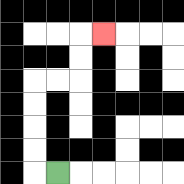{'start': '[2, 7]', 'end': '[4, 1]', 'path_directions': 'L,U,U,U,U,R,R,U,U,R', 'path_coordinates': '[[2, 7], [1, 7], [1, 6], [1, 5], [1, 4], [1, 3], [2, 3], [3, 3], [3, 2], [3, 1], [4, 1]]'}